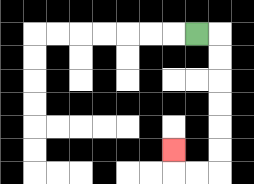{'start': '[8, 1]', 'end': '[7, 6]', 'path_directions': 'R,D,D,D,D,D,D,L,L,U', 'path_coordinates': '[[8, 1], [9, 1], [9, 2], [9, 3], [9, 4], [9, 5], [9, 6], [9, 7], [8, 7], [7, 7], [7, 6]]'}